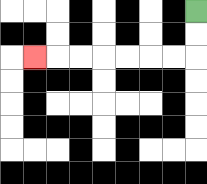{'start': '[8, 0]', 'end': '[1, 2]', 'path_directions': 'D,D,L,L,L,L,L,L,L', 'path_coordinates': '[[8, 0], [8, 1], [8, 2], [7, 2], [6, 2], [5, 2], [4, 2], [3, 2], [2, 2], [1, 2]]'}